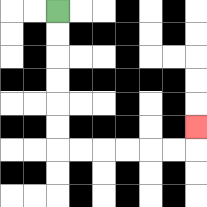{'start': '[2, 0]', 'end': '[8, 5]', 'path_directions': 'D,D,D,D,D,D,R,R,R,R,R,R,U', 'path_coordinates': '[[2, 0], [2, 1], [2, 2], [2, 3], [2, 4], [2, 5], [2, 6], [3, 6], [4, 6], [5, 6], [6, 6], [7, 6], [8, 6], [8, 5]]'}